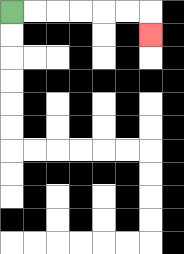{'start': '[0, 0]', 'end': '[6, 1]', 'path_directions': 'R,R,R,R,R,R,D', 'path_coordinates': '[[0, 0], [1, 0], [2, 0], [3, 0], [4, 0], [5, 0], [6, 0], [6, 1]]'}